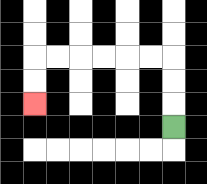{'start': '[7, 5]', 'end': '[1, 4]', 'path_directions': 'U,U,U,L,L,L,L,L,L,D,D', 'path_coordinates': '[[7, 5], [7, 4], [7, 3], [7, 2], [6, 2], [5, 2], [4, 2], [3, 2], [2, 2], [1, 2], [1, 3], [1, 4]]'}